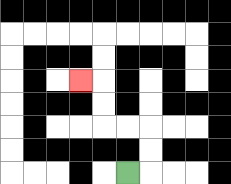{'start': '[5, 7]', 'end': '[3, 3]', 'path_directions': 'R,U,U,L,L,U,U,L', 'path_coordinates': '[[5, 7], [6, 7], [6, 6], [6, 5], [5, 5], [4, 5], [4, 4], [4, 3], [3, 3]]'}